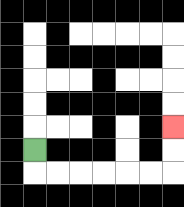{'start': '[1, 6]', 'end': '[7, 5]', 'path_directions': 'D,R,R,R,R,R,R,U,U', 'path_coordinates': '[[1, 6], [1, 7], [2, 7], [3, 7], [4, 7], [5, 7], [6, 7], [7, 7], [7, 6], [7, 5]]'}